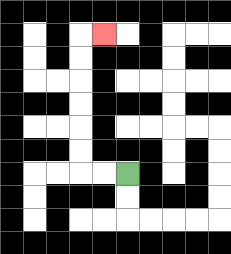{'start': '[5, 7]', 'end': '[4, 1]', 'path_directions': 'L,L,U,U,U,U,U,U,R', 'path_coordinates': '[[5, 7], [4, 7], [3, 7], [3, 6], [3, 5], [3, 4], [3, 3], [3, 2], [3, 1], [4, 1]]'}